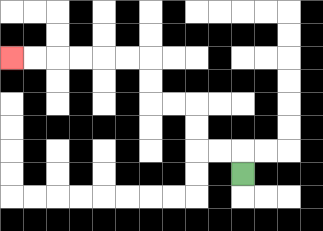{'start': '[10, 7]', 'end': '[0, 2]', 'path_directions': 'U,L,L,U,U,L,L,U,U,L,L,L,L,L,L', 'path_coordinates': '[[10, 7], [10, 6], [9, 6], [8, 6], [8, 5], [8, 4], [7, 4], [6, 4], [6, 3], [6, 2], [5, 2], [4, 2], [3, 2], [2, 2], [1, 2], [0, 2]]'}